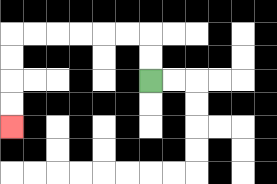{'start': '[6, 3]', 'end': '[0, 5]', 'path_directions': 'U,U,L,L,L,L,L,L,D,D,D,D', 'path_coordinates': '[[6, 3], [6, 2], [6, 1], [5, 1], [4, 1], [3, 1], [2, 1], [1, 1], [0, 1], [0, 2], [0, 3], [0, 4], [0, 5]]'}